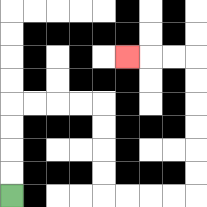{'start': '[0, 8]', 'end': '[5, 2]', 'path_directions': 'U,U,U,U,R,R,R,R,D,D,D,D,R,R,R,R,U,U,U,U,U,U,L,L,L', 'path_coordinates': '[[0, 8], [0, 7], [0, 6], [0, 5], [0, 4], [1, 4], [2, 4], [3, 4], [4, 4], [4, 5], [4, 6], [4, 7], [4, 8], [5, 8], [6, 8], [7, 8], [8, 8], [8, 7], [8, 6], [8, 5], [8, 4], [8, 3], [8, 2], [7, 2], [6, 2], [5, 2]]'}